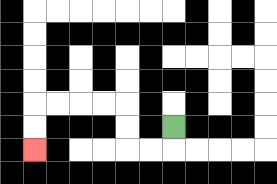{'start': '[7, 5]', 'end': '[1, 6]', 'path_directions': 'D,L,L,U,U,L,L,L,L,D,D', 'path_coordinates': '[[7, 5], [7, 6], [6, 6], [5, 6], [5, 5], [5, 4], [4, 4], [3, 4], [2, 4], [1, 4], [1, 5], [1, 6]]'}